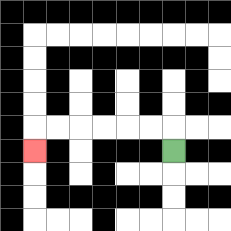{'start': '[7, 6]', 'end': '[1, 6]', 'path_directions': 'U,L,L,L,L,L,L,D', 'path_coordinates': '[[7, 6], [7, 5], [6, 5], [5, 5], [4, 5], [3, 5], [2, 5], [1, 5], [1, 6]]'}